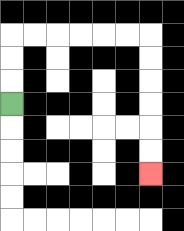{'start': '[0, 4]', 'end': '[6, 7]', 'path_directions': 'U,U,U,R,R,R,R,R,R,D,D,D,D,D,D', 'path_coordinates': '[[0, 4], [0, 3], [0, 2], [0, 1], [1, 1], [2, 1], [3, 1], [4, 1], [5, 1], [6, 1], [6, 2], [6, 3], [6, 4], [6, 5], [6, 6], [6, 7]]'}